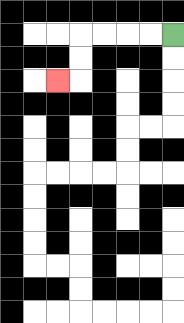{'start': '[7, 1]', 'end': '[2, 3]', 'path_directions': 'L,L,L,L,D,D,L', 'path_coordinates': '[[7, 1], [6, 1], [5, 1], [4, 1], [3, 1], [3, 2], [3, 3], [2, 3]]'}